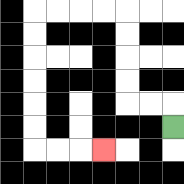{'start': '[7, 5]', 'end': '[4, 6]', 'path_directions': 'U,L,L,U,U,U,U,L,L,L,L,D,D,D,D,D,D,R,R,R', 'path_coordinates': '[[7, 5], [7, 4], [6, 4], [5, 4], [5, 3], [5, 2], [5, 1], [5, 0], [4, 0], [3, 0], [2, 0], [1, 0], [1, 1], [1, 2], [1, 3], [1, 4], [1, 5], [1, 6], [2, 6], [3, 6], [4, 6]]'}